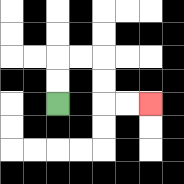{'start': '[2, 4]', 'end': '[6, 4]', 'path_directions': 'U,U,R,R,D,D,R,R', 'path_coordinates': '[[2, 4], [2, 3], [2, 2], [3, 2], [4, 2], [4, 3], [4, 4], [5, 4], [6, 4]]'}